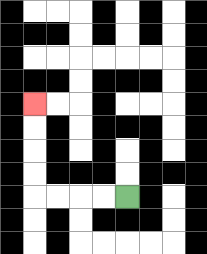{'start': '[5, 8]', 'end': '[1, 4]', 'path_directions': 'L,L,L,L,U,U,U,U', 'path_coordinates': '[[5, 8], [4, 8], [3, 8], [2, 8], [1, 8], [1, 7], [1, 6], [1, 5], [1, 4]]'}